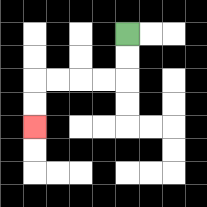{'start': '[5, 1]', 'end': '[1, 5]', 'path_directions': 'D,D,L,L,L,L,D,D', 'path_coordinates': '[[5, 1], [5, 2], [5, 3], [4, 3], [3, 3], [2, 3], [1, 3], [1, 4], [1, 5]]'}